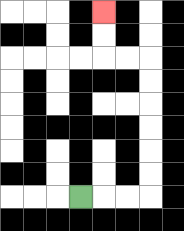{'start': '[3, 8]', 'end': '[4, 0]', 'path_directions': 'R,R,R,U,U,U,U,U,U,L,L,U,U', 'path_coordinates': '[[3, 8], [4, 8], [5, 8], [6, 8], [6, 7], [6, 6], [6, 5], [6, 4], [6, 3], [6, 2], [5, 2], [4, 2], [4, 1], [4, 0]]'}